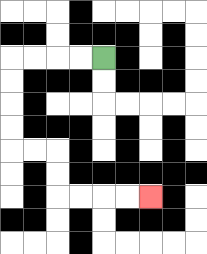{'start': '[4, 2]', 'end': '[6, 8]', 'path_directions': 'L,L,L,L,D,D,D,D,R,R,D,D,R,R,R,R', 'path_coordinates': '[[4, 2], [3, 2], [2, 2], [1, 2], [0, 2], [0, 3], [0, 4], [0, 5], [0, 6], [1, 6], [2, 6], [2, 7], [2, 8], [3, 8], [4, 8], [5, 8], [6, 8]]'}